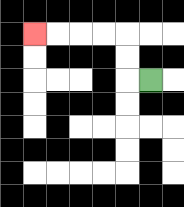{'start': '[6, 3]', 'end': '[1, 1]', 'path_directions': 'L,U,U,L,L,L,L', 'path_coordinates': '[[6, 3], [5, 3], [5, 2], [5, 1], [4, 1], [3, 1], [2, 1], [1, 1]]'}